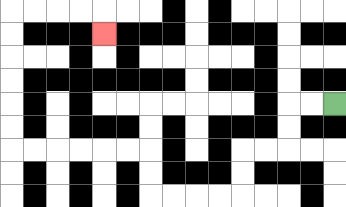{'start': '[14, 4]', 'end': '[4, 1]', 'path_directions': 'L,L,D,D,L,L,D,D,L,L,L,L,U,U,L,L,L,L,L,L,U,U,U,U,U,U,R,R,R,R,D', 'path_coordinates': '[[14, 4], [13, 4], [12, 4], [12, 5], [12, 6], [11, 6], [10, 6], [10, 7], [10, 8], [9, 8], [8, 8], [7, 8], [6, 8], [6, 7], [6, 6], [5, 6], [4, 6], [3, 6], [2, 6], [1, 6], [0, 6], [0, 5], [0, 4], [0, 3], [0, 2], [0, 1], [0, 0], [1, 0], [2, 0], [3, 0], [4, 0], [4, 1]]'}